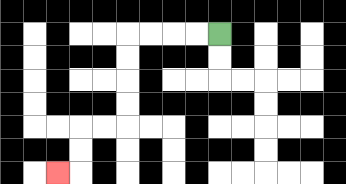{'start': '[9, 1]', 'end': '[2, 7]', 'path_directions': 'L,L,L,L,D,D,D,D,L,L,D,D,L', 'path_coordinates': '[[9, 1], [8, 1], [7, 1], [6, 1], [5, 1], [5, 2], [5, 3], [5, 4], [5, 5], [4, 5], [3, 5], [3, 6], [3, 7], [2, 7]]'}